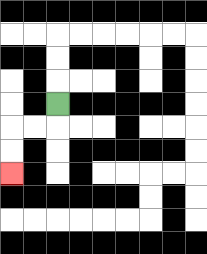{'start': '[2, 4]', 'end': '[0, 7]', 'path_directions': 'D,L,L,D,D', 'path_coordinates': '[[2, 4], [2, 5], [1, 5], [0, 5], [0, 6], [0, 7]]'}